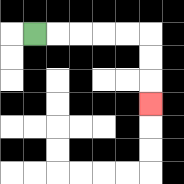{'start': '[1, 1]', 'end': '[6, 4]', 'path_directions': 'R,R,R,R,R,D,D,D', 'path_coordinates': '[[1, 1], [2, 1], [3, 1], [4, 1], [5, 1], [6, 1], [6, 2], [6, 3], [6, 4]]'}